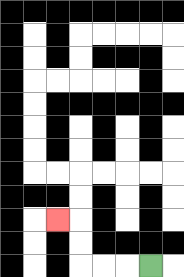{'start': '[6, 11]', 'end': '[2, 9]', 'path_directions': 'L,L,L,U,U,L', 'path_coordinates': '[[6, 11], [5, 11], [4, 11], [3, 11], [3, 10], [3, 9], [2, 9]]'}